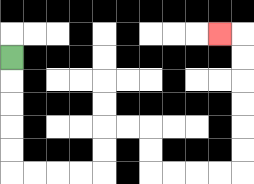{'start': '[0, 2]', 'end': '[9, 1]', 'path_directions': 'D,D,D,D,D,R,R,R,R,U,U,R,R,D,D,R,R,R,R,U,U,U,U,U,U,L', 'path_coordinates': '[[0, 2], [0, 3], [0, 4], [0, 5], [0, 6], [0, 7], [1, 7], [2, 7], [3, 7], [4, 7], [4, 6], [4, 5], [5, 5], [6, 5], [6, 6], [6, 7], [7, 7], [8, 7], [9, 7], [10, 7], [10, 6], [10, 5], [10, 4], [10, 3], [10, 2], [10, 1], [9, 1]]'}